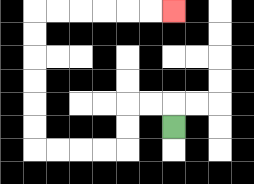{'start': '[7, 5]', 'end': '[7, 0]', 'path_directions': 'U,L,L,D,D,L,L,L,L,U,U,U,U,U,U,R,R,R,R,R,R', 'path_coordinates': '[[7, 5], [7, 4], [6, 4], [5, 4], [5, 5], [5, 6], [4, 6], [3, 6], [2, 6], [1, 6], [1, 5], [1, 4], [1, 3], [1, 2], [1, 1], [1, 0], [2, 0], [3, 0], [4, 0], [5, 0], [6, 0], [7, 0]]'}